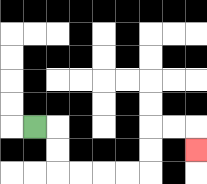{'start': '[1, 5]', 'end': '[8, 6]', 'path_directions': 'R,D,D,R,R,R,R,U,U,R,R,D', 'path_coordinates': '[[1, 5], [2, 5], [2, 6], [2, 7], [3, 7], [4, 7], [5, 7], [6, 7], [6, 6], [6, 5], [7, 5], [8, 5], [8, 6]]'}